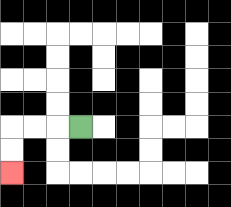{'start': '[3, 5]', 'end': '[0, 7]', 'path_directions': 'L,L,L,D,D', 'path_coordinates': '[[3, 5], [2, 5], [1, 5], [0, 5], [0, 6], [0, 7]]'}